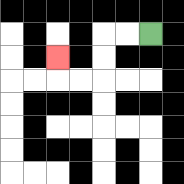{'start': '[6, 1]', 'end': '[2, 2]', 'path_directions': 'L,L,D,D,L,L,U', 'path_coordinates': '[[6, 1], [5, 1], [4, 1], [4, 2], [4, 3], [3, 3], [2, 3], [2, 2]]'}